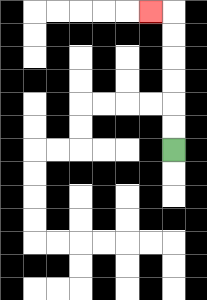{'start': '[7, 6]', 'end': '[6, 0]', 'path_directions': 'U,U,U,U,U,U,L', 'path_coordinates': '[[7, 6], [7, 5], [7, 4], [7, 3], [7, 2], [7, 1], [7, 0], [6, 0]]'}